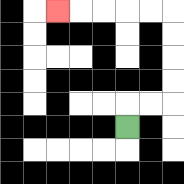{'start': '[5, 5]', 'end': '[2, 0]', 'path_directions': 'U,R,R,U,U,U,U,L,L,L,L,L', 'path_coordinates': '[[5, 5], [5, 4], [6, 4], [7, 4], [7, 3], [7, 2], [7, 1], [7, 0], [6, 0], [5, 0], [4, 0], [3, 0], [2, 0]]'}